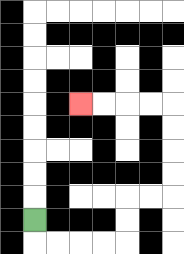{'start': '[1, 9]', 'end': '[3, 4]', 'path_directions': 'D,R,R,R,R,U,U,R,R,U,U,U,U,L,L,L,L', 'path_coordinates': '[[1, 9], [1, 10], [2, 10], [3, 10], [4, 10], [5, 10], [5, 9], [5, 8], [6, 8], [7, 8], [7, 7], [7, 6], [7, 5], [7, 4], [6, 4], [5, 4], [4, 4], [3, 4]]'}